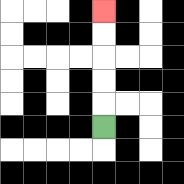{'start': '[4, 5]', 'end': '[4, 0]', 'path_directions': 'U,U,U,U,U', 'path_coordinates': '[[4, 5], [4, 4], [4, 3], [4, 2], [4, 1], [4, 0]]'}